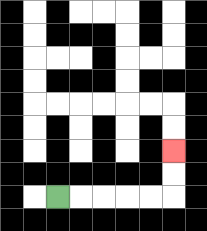{'start': '[2, 8]', 'end': '[7, 6]', 'path_directions': 'R,R,R,R,R,U,U', 'path_coordinates': '[[2, 8], [3, 8], [4, 8], [5, 8], [6, 8], [7, 8], [7, 7], [7, 6]]'}